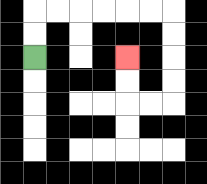{'start': '[1, 2]', 'end': '[5, 2]', 'path_directions': 'U,U,R,R,R,R,R,R,D,D,D,D,L,L,U,U', 'path_coordinates': '[[1, 2], [1, 1], [1, 0], [2, 0], [3, 0], [4, 0], [5, 0], [6, 0], [7, 0], [7, 1], [7, 2], [7, 3], [7, 4], [6, 4], [5, 4], [5, 3], [5, 2]]'}